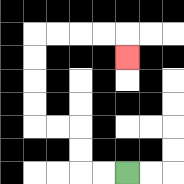{'start': '[5, 7]', 'end': '[5, 2]', 'path_directions': 'L,L,U,U,L,L,U,U,U,U,R,R,R,R,D', 'path_coordinates': '[[5, 7], [4, 7], [3, 7], [3, 6], [3, 5], [2, 5], [1, 5], [1, 4], [1, 3], [1, 2], [1, 1], [2, 1], [3, 1], [4, 1], [5, 1], [5, 2]]'}